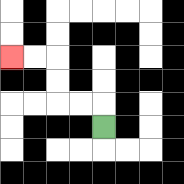{'start': '[4, 5]', 'end': '[0, 2]', 'path_directions': 'U,L,L,U,U,L,L', 'path_coordinates': '[[4, 5], [4, 4], [3, 4], [2, 4], [2, 3], [2, 2], [1, 2], [0, 2]]'}